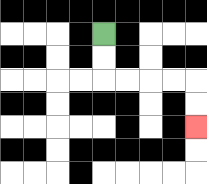{'start': '[4, 1]', 'end': '[8, 5]', 'path_directions': 'D,D,R,R,R,R,D,D', 'path_coordinates': '[[4, 1], [4, 2], [4, 3], [5, 3], [6, 3], [7, 3], [8, 3], [8, 4], [8, 5]]'}